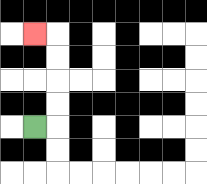{'start': '[1, 5]', 'end': '[1, 1]', 'path_directions': 'R,U,U,U,U,L', 'path_coordinates': '[[1, 5], [2, 5], [2, 4], [2, 3], [2, 2], [2, 1], [1, 1]]'}